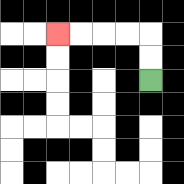{'start': '[6, 3]', 'end': '[2, 1]', 'path_directions': 'U,U,L,L,L,L', 'path_coordinates': '[[6, 3], [6, 2], [6, 1], [5, 1], [4, 1], [3, 1], [2, 1]]'}